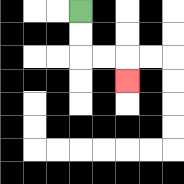{'start': '[3, 0]', 'end': '[5, 3]', 'path_directions': 'D,D,R,R,D', 'path_coordinates': '[[3, 0], [3, 1], [3, 2], [4, 2], [5, 2], [5, 3]]'}